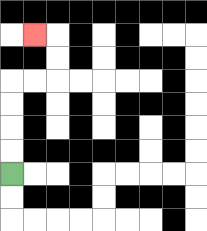{'start': '[0, 7]', 'end': '[1, 1]', 'path_directions': 'U,U,U,U,R,R,U,U,L', 'path_coordinates': '[[0, 7], [0, 6], [0, 5], [0, 4], [0, 3], [1, 3], [2, 3], [2, 2], [2, 1], [1, 1]]'}